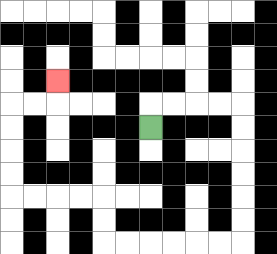{'start': '[6, 5]', 'end': '[2, 3]', 'path_directions': 'U,R,R,R,R,D,D,D,D,D,D,L,L,L,L,L,L,U,U,L,L,L,L,U,U,U,U,R,R,U', 'path_coordinates': '[[6, 5], [6, 4], [7, 4], [8, 4], [9, 4], [10, 4], [10, 5], [10, 6], [10, 7], [10, 8], [10, 9], [10, 10], [9, 10], [8, 10], [7, 10], [6, 10], [5, 10], [4, 10], [4, 9], [4, 8], [3, 8], [2, 8], [1, 8], [0, 8], [0, 7], [0, 6], [0, 5], [0, 4], [1, 4], [2, 4], [2, 3]]'}